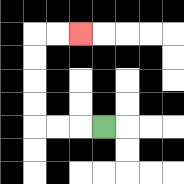{'start': '[4, 5]', 'end': '[3, 1]', 'path_directions': 'L,L,L,U,U,U,U,R,R', 'path_coordinates': '[[4, 5], [3, 5], [2, 5], [1, 5], [1, 4], [1, 3], [1, 2], [1, 1], [2, 1], [3, 1]]'}